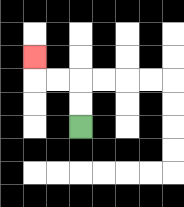{'start': '[3, 5]', 'end': '[1, 2]', 'path_directions': 'U,U,L,L,U', 'path_coordinates': '[[3, 5], [3, 4], [3, 3], [2, 3], [1, 3], [1, 2]]'}